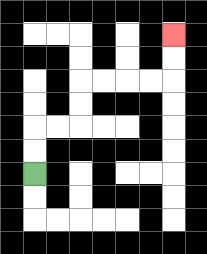{'start': '[1, 7]', 'end': '[7, 1]', 'path_directions': 'U,U,R,R,U,U,R,R,R,R,U,U', 'path_coordinates': '[[1, 7], [1, 6], [1, 5], [2, 5], [3, 5], [3, 4], [3, 3], [4, 3], [5, 3], [6, 3], [7, 3], [7, 2], [7, 1]]'}